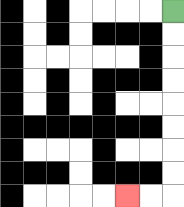{'start': '[7, 0]', 'end': '[5, 8]', 'path_directions': 'D,D,D,D,D,D,D,D,L,L', 'path_coordinates': '[[7, 0], [7, 1], [7, 2], [7, 3], [7, 4], [7, 5], [7, 6], [7, 7], [7, 8], [6, 8], [5, 8]]'}